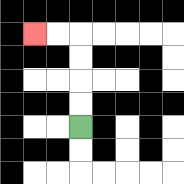{'start': '[3, 5]', 'end': '[1, 1]', 'path_directions': 'U,U,U,U,L,L', 'path_coordinates': '[[3, 5], [3, 4], [3, 3], [3, 2], [3, 1], [2, 1], [1, 1]]'}